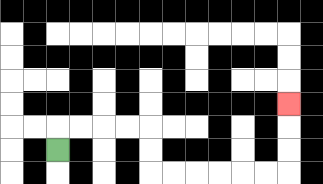{'start': '[2, 6]', 'end': '[12, 4]', 'path_directions': 'U,R,R,R,R,D,D,R,R,R,R,R,R,U,U,U', 'path_coordinates': '[[2, 6], [2, 5], [3, 5], [4, 5], [5, 5], [6, 5], [6, 6], [6, 7], [7, 7], [8, 7], [9, 7], [10, 7], [11, 7], [12, 7], [12, 6], [12, 5], [12, 4]]'}